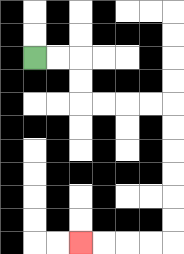{'start': '[1, 2]', 'end': '[3, 10]', 'path_directions': 'R,R,D,D,R,R,R,R,D,D,D,D,D,D,L,L,L,L', 'path_coordinates': '[[1, 2], [2, 2], [3, 2], [3, 3], [3, 4], [4, 4], [5, 4], [6, 4], [7, 4], [7, 5], [7, 6], [7, 7], [7, 8], [7, 9], [7, 10], [6, 10], [5, 10], [4, 10], [3, 10]]'}